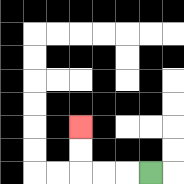{'start': '[6, 7]', 'end': '[3, 5]', 'path_directions': 'L,L,L,U,U', 'path_coordinates': '[[6, 7], [5, 7], [4, 7], [3, 7], [3, 6], [3, 5]]'}